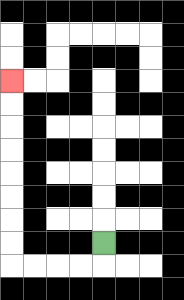{'start': '[4, 10]', 'end': '[0, 3]', 'path_directions': 'D,L,L,L,L,U,U,U,U,U,U,U,U', 'path_coordinates': '[[4, 10], [4, 11], [3, 11], [2, 11], [1, 11], [0, 11], [0, 10], [0, 9], [0, 8], [0, 7], [0, 6], [0, 5], [0, 4], [0, 3]]'}